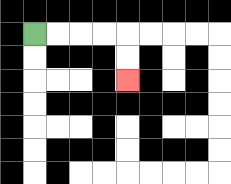{'start': '[1, 1]', 'end': '[5, 3]', 'path_directions': 'R,R,R,R,D,D', 'path_coordinates': '[[1, 1], [2, 1], [3, 1], [4, 1], [5, 1], [5, 2], [5, 3]]'}